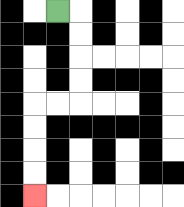{'start': '[2, 0]', 'end': '[1, 8]', 'path_directions': 'R,D,D,D,D,L,L,D,D,D,D', 'path_coordinates': '[[2, 0], [3, 0], [3, 1], [3, 2], [3, 3], [3, 4], [2, 4], [1, 4], [1, 5], [1, 6], [1, 7], [1, 8]]'}